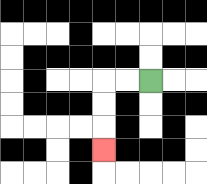{'start': '[6, 3]', 'end': '[4, 6]', 'path_directions': 'L,L,D,D,D', 'path_coordinates': '[[6, 3], [5, 3], [4, 3], [4, 4], [4, 5], [4, 6]]'}